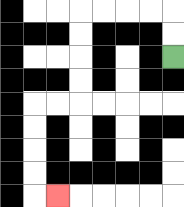{'start': '[7, 2]', 'end': '[2, 8]', 'path_directions': 'U,U,L,L,L,L,D,D,D,D,L,L,D,D,D,D,R', 'path_coordinates': '[[7, 2], [7, 1], [7, 0], [6, 0], [5, 0], [4, 0], [3, 0], [3, 1], [3, 2], [3, 3], [3, 4], [2, 4], [1, 4], [1, 5], [1, 6], [1, 7], [1, 8], [2, 8]]'}